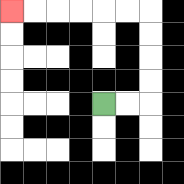{'start': '[4, 4]', 'end': '[0, 0]', 'path_directions': 'R,R,U,U,U,U,L,L,L,L,L,L', 'path_coordinates': '[[4, 4], [5, 4], [6, 4], [6, 3], [6, 2], [6, 1], [6, 0], [5, 0], [4, 0], [3, 0], [2, 0], [1, 0], [0, 0]]'}